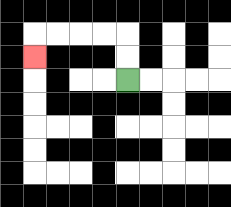{'start': '[5, 3]', 'end': '[1, 2]', 'path_directions': 'U,U,L,L,L,L,D', 'path_coordinates': '[[5, 3], [5, 2], [5, 1], [4, 1], [3, 1], [2, 1], [1, 1], [1, 2]]'}